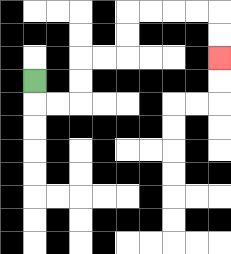{'start': '[1, 3]', 'end': '[9, 2]', 'path_directions': 'D,R,R,U,U,R,R,U,U,R,R,R,R,D,D', 'path_coordinates': '[[1, 3], [1, 4], [2, 4], [3, 4], [3, 3], [3, 2], [4, 2], [5, 2], [5, 1], [5, 0], [6, 0], [7, 0], [8, 0], [9, 0], [9, 1], [9, 2]]'}